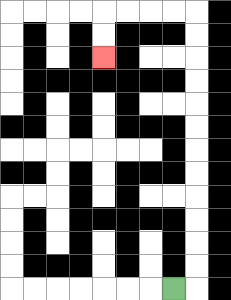{'start': '[7, 12]', 'end': '[4, 2]', 'path_directions': 'R,U,U,U,U,U,U,U,U,U,U,U,U,L,L,L,L,D,D', 'path_coordinates': '[[7, 12], [8, 12], [8, 11], [8, 10], [8, 9], [8, 8], [8, 7], [8, 6], [8, 5], [8, 4], [8, 3], [8, 2], [8, 1], [8, 0], [7, 0], [6, 0], [5, 0], [4, 0], [4, 1], [4, 2]]'}